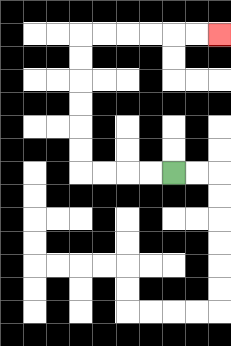{'start': '[7, 7]', 'end': '[9, 1]', 'path_directions': 'L,L,L,L,U,U,U,U,U,U,R,R,R,R,R,R', 'path_coordinates': '[[7, 7], [6, 7], [5, 7], [4, 7], [3, 7], [3, 6], [3, 5], [3, 4], [3, 3], [3, 2], [3, 1], [4, 1], [5, 1], [6, 1], [7, 1], [8, 1], [9, 1]]'}